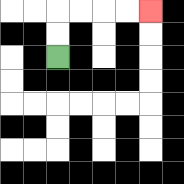{'start': '[2, 2]', 'end': '[6, 0]', 'path_directions': 'U,U,R,R,R,R', 'path_coordinates': '[[2, 2], [2, 1], [2, 0], [3, 0], [4, 0], [5, 0], [6, 0]]'}